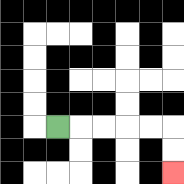{'start': '[2, 5]', 'end': '[7, 7]', 'path_directions': 'R,R,R,R,R,D,D', 'path_coordinates': '[[2, 5], [3, 5], [4, 5], [5, 5], [6, 5], [7, 5], [7, 6], [7, 7]]'}